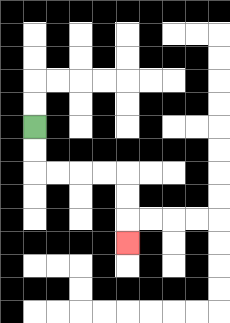{'start': '[1, 5]', 'end': '[5, 10]', 'path_directions': 'D,D,R,R,R,R,D,D,D', 'path_coordinates': '[[1, 5], [1, 6], [1, 7], [2, 7], [3, 7], [4, 7], [5, 7], [5, 8], [5, 9], [5, 10]]'}